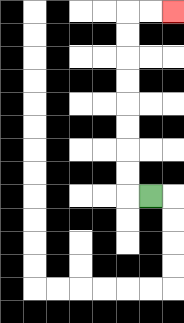{'start': '[6, 8]', 'end': '[7, 0]', 'path_directions': 'L,U,U,U,U,U,U,U,U,R,R', 'path_coordinates': '[[6, 8], [5, 8], [5, 7], [5, 6], [5, 5], [5, 4], [5, 3], [5, 2], [5, 1], [5, 0], [6, 0], [7, 0]]'}